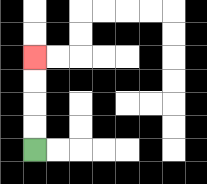{'start': '[1, 6]', 'end': '[1, 2]', 'path_directions': 'U,U,U,U', 'path_coordinates': '[[1, 6], [1, 5], [1, 4], [1, 3], [1, 2]]'}